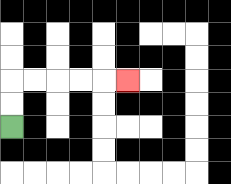{'start': '[0, 5]', 'end': '[5, 3]', 'path_directions': 'U,U,R,R,R,R,R', 'path_coordinates': '[[0, 5], [0, 4], [0, 3], [1, 3], [2, 3], [3, 3], [4, 3], [5, 3]]'}